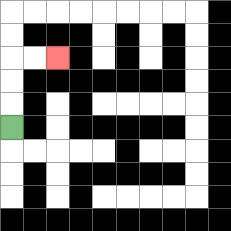{'start': '[0, 5]', 'end': '[2, 2]', 'path_directions': 'U,U,U,R,R', 'path_coordinates': '[[0, 5], [0, 4], [0, 3], [0, 2], [1, 2], [2, 2]]'}